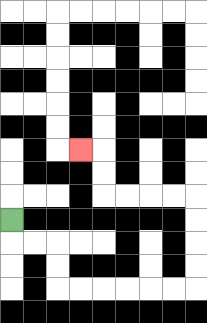{'start': '[0, 9]', 'end': '[3, 6]', 'path_directions': 'D,R,R,D,D,R,R,R,R,R,R,U,U,U,U,L,L,L,L,U,U,L', 'path_coordinates': '[[0, 9], [0, 10], [1, 10], [2, 10], [2, 11], [2, 12], [3, 12], [4, 12], [5, 12], [6, 12], [7, 12], [8, 12], [8, 11], [8, 10], [8, 9], [8, 8], [7, 8], [6, 8], [5, 8], [4, 8], [4, 7], [4, 6], [3, 6]]'}